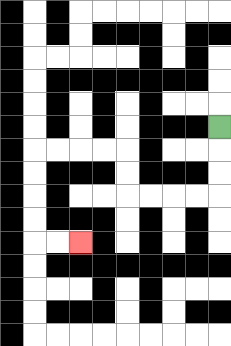{'start': '[9, 5]', 'end': '[3, 10]', 'path_directions': 'D,D,D,L,L,L,L,U,U,L,L,L,L,D,D,D,D,R,R', 'path_coordinates': '[[9, 5], [9, 6], [9, 7], [9, 8], [8, 8], [7, 8], [6, 8], [5, 8], [5, 7], [5, 6], [4, 6], [3, 6], [2, 6], [1, 6], [1, 7], [1, 8], [1, 9], [1, 10], [2, 10], [3, 10]]'}